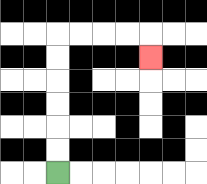{'start': '[2, 7]', 'end': '[6, 2]', 'path_directions': 'U,U,U,U,U,U,R,R,R,R,D', 'path_coordinates': '[[2, 7], [2, 6], [2, 5], [2, 4], [2, 3], [2, 2], [2, 1], [3, 1], [4, 1], [5, 1], [6, 1], [6, 2]]'}